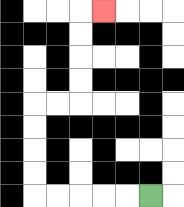{'start': '[6, 8]', 'end': '[4, 0]', 'path_directions': 'L,L,L,L,L,U,U,U,U,R,R,U,U,U,U,R', 'path_coordinates': '[[6, 8], [5, 8], [4, 8], [3, 8], [2, 8], [1, 8], [1, 7], [1, 6], [1, 5], [1, 4], [2, 4], [3, 4], [3, 3], [3, 2], [3, 1], [3, 0], [4, 0]]'}